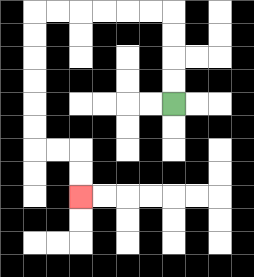{'start': '[7, 4]', 'end': '[3, 8]', 'path_directions': 'U,U,U,U,L,L,L,L,L,L,D,D,D,D,D,D,R,R,D,D', 'path_coordinates': '[[7, 4], [7, 3], [7, 2], [7, 1], [7, 0], [6, 0], [5, 0], [4, 0], [3, 0], [2, 0], [1, 0], [1, 1], [1, 2], [1, 3], [1, 4], [1, 5], [1, 6], [2, 6], [3, 6], [3, 7], [3, 8]]'}